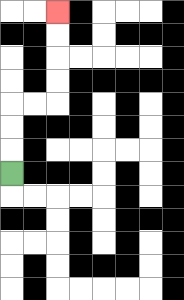{'start': '[0, 7]', 'end': '[2, 0]', 'path_directions': 'U,U,U,R,R,U,U,U,U', 'path_coordinates': '[[0, 7], [0, 6], [0, 5], [0, 4], [1, 4], [2, 4], [2, 3], [2, 2], [2, 1], [2, 0]]'}